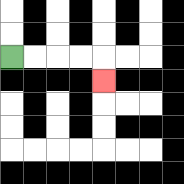{'start': '[0, 2]', 'end': '[4, 3]', 'path_directions': 'R,R,R,R,D', 'path_coordinates': '[[0, 2], [1, 2], [2, 2], [3, 2], [4, 2], [4, 3]]'}